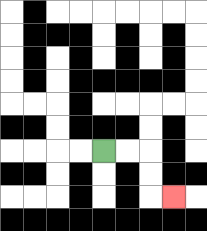{'start': '[4, 6]', 'end': '[7, 8]', 'path_directions': 'R,R,D,D,R', 'path_coordinates': '[[4, 6], [5, 6], [6, 6], [6, 7], [6, 8], [7, 8]]'}